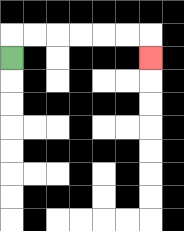{'start': '[0, 2]', 'end': '[6, 2]', 'path_directions': 'U,R,R,R,R,R,R,D', 'path_coordinates': '[[0, 2], [0, 1], [1, 1], [2, 1], [3, 1], [4, 1], [5, 1], [6, 1], [6, 2]]'}